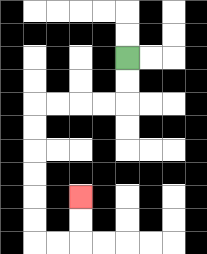{'start': '[5, 2]', 'end': '[3, 8]', 'path_directions': 'D,D,L,L,L,L,D,D,D,D,D,D,R,R,U,U', 'path_coordinates': '[[5, 2], [5, 3], [5, 4], [4, 4], [3, 4], [2, 4], [1, 4], [1, 5], [1, 6], [1, 7], [1, 8], [1, 9], [1, 10], [2, 10], [3, 10], [3, 9], [3, 8]]'}